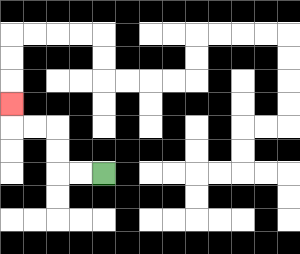{'start': '[4, 7]', 'end': '[0, 4]', 'path_directions': 'L,L,U,U,L,L,U', 'path_coordinates': '[[4, 7], [3, 7], [2, 7], [2, 6], [2, 5], [1, 5], [0, 5], [0, 4]]'}